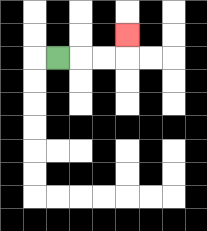{'start': '[2, 2]', 'end': '[5, 1]', 'path_directions': 'R,R,R,U', 'path_coordinates': '[[2, 2], [3, 2], [4, 2], [5, 2], [5, 1]]'}